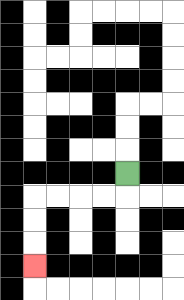{'start': '[5, 7]', 'end': '[1, 11]', 'path_directions': 'D,L,L,L,L,D,D,D', 'path_coordinates': '[[5, 7], [5, 8], [4, 8], [3, 8], [2, 8], [1, 8], [1, 9], [1, 10], [1, 11]]'}